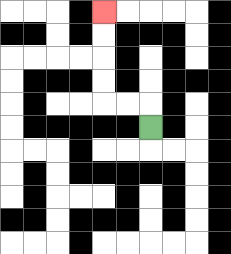{'start': '[6, 5]', 'end': '[4, 0]', 'path_directions': 'U,L,L,U,U,U,U', 'path_coordinates': '[[6, 5], [6, 4], [5, 4], [4, 4], [4, 3], [4, 2], [4, 1], [4, 0]]'}